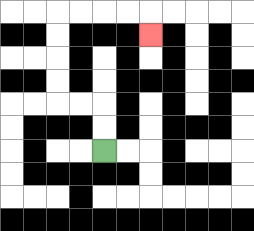{'start': '[4, 6]', 'end': '[6, 1]', 'path_directions': 'U,U,L,L,U,U,U,U,R,R,R,R,D', 'path_coordinates': '[[4, 6], [4, 5], [4, 4], [3, 4], [2, 4], [2, 3], [2, 2], [2, 1], [2, 0], [3, 0], [4, 0], [5, 0], [6, 0], [6, 1]]'}